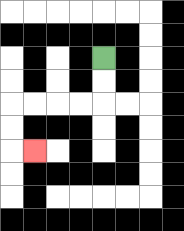{'start': '[4, 2]', 'end': '[1, 6]', 'path_directions': 'D,D,L,L,L,L,D,D,R', 'path_coordinates': '[[4, 2], [4, 3], [4, 4], [3, 4], [2, 4], [1, 4], [0, 4], [0, 5], [0, 6], [1, 6]]'}